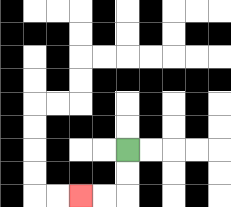{'start': '[5, 6]', 'end': '[3, 8]', 'path_directions': 'D,D,L,L', 'path_coordinates': '[[5, 6], [5, 7], [5, 8], [4, 8], [3, 8]]'}